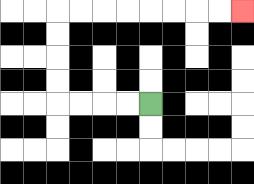{'start': '[6, 4]', 'end': '[10, 0]', 'path_directions': 'L,L,L,L,U,U,U,U,R,R,R,R,R,R,R,R', 'path_coordinates': '[[6, 4], [5, 4], [4, 4], [3, 4], [2, 4], [2, 3], [2, 2], [2, 1], [2, 0], [3, 0], [4, 0], [5, 0], [6, 0], [7, 0], [8, 0], [9, 0], [10, 0]]'}